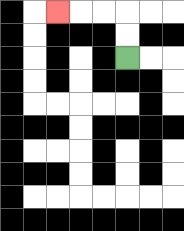{'start': '[5, 2]', 'end': '[2, 0]', 'path_directions': 'U,U,L,L,L', 'path_coordinates': '[[5, 2], [5, 1], [5, 0], [4, 0], [3, 0], [2, 0]]'}